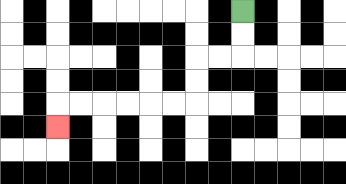{'start': '[10, 0]', 'end': '[2, 5]', 'path_directions': 'D,D,L,L,D,D,L,L,L,L,L,L,D', 'path_coordinates': '[[10, 0], [10, 1], [10, 2], [9, 2], [8, 2], [8, 3], [8, 4], [7, 4], [6, 4], [5, 4], [4, 4], [3, 4], [2, 4], [2, 5]]'}